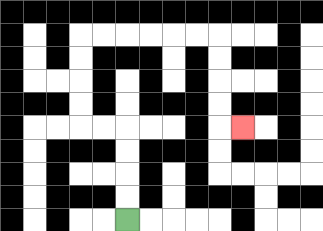{'start': '[5, 9]', 'end': '[10, 5]', 'path_directions': 'U,U,U,U,L,L,U,U,U,U,R,R,R,R,R,R,D,D,D,D,R', 'path_coordinates': '[[5, 9], [5, 8], [5, 7], [5, 6], [5, 5], [4, 5], [3, 5], [3, 4], [3, 3], [3, 2], [3, 1], [4, 1], [5, 1], [6, 1], [7, 1], [8, 1], [9, 1], [9, 2], [9, 3], [9, 4], [9, 5], [10, 5]]'}